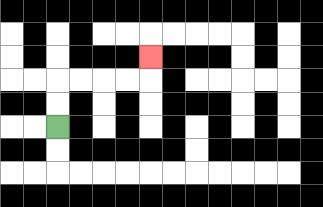{'start': '[2, 5]', 'end': '[6, 2]', 'path_directions': 'U,U,R,R,R,R,U', 'path_coordinates': '[[2, 5], [2, 4], [2, 3], [3, 3], [4, 3], [5, 3], [6, 3], [6, 2]]'}